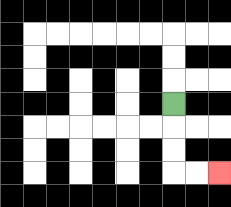{'start': '[7, 4]', 'end': '[9, 7]', 'path_directions': 'D,D,D,R,R', 'path_coordinates': '[[7, 4], [7, 5], [7, 6], [7, 7], [8, 7], [9, 7]]'}